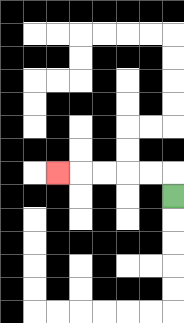{'start': '[7, 8]', 'end': '[2, 7]', 'path_directions': 'U,L,L,L,L,L', 'path_coordinates': '[[7, 8], [7, 7], [6, 7], [5, 7], [4, 7], [3, 7], [2, 7]]'}